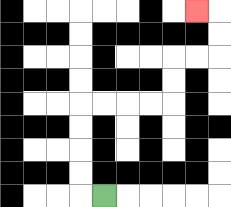{'start': '[4, 8]', 'end': '[8, 0]', 'path_directions': 'L,U,U,U,U,R,R,R,R,U,U,R,R,U,U,L', 'path_coordinates': '[[4, 8], [3, 8], [3, 7], [3, 6], [3, 5], [3, 4], [4, 4], [5, 4], [6, 4], [7, 4], [7, 3], [7, 2], [8, 2], [9, 2], [9, 1], [9, 0], [8, 0]]'}